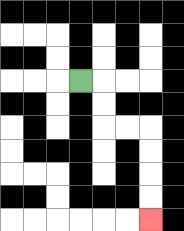{'start': '[3, 3]', 'end': '[6, 9]', 'path_directions': 'R,D,D,R,R,D,D,D,D', 'path_coordinates': '[[3, 3], [4, 3], [4, 4], [4, 5], [5, 5], [6, 5], [6, 6], [6, 7], [6, 8], [6, 9]]'}